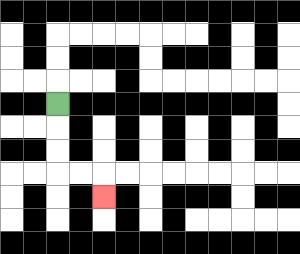{'start': '[2, 4]', 'end': '[4, 8]', 'path_directions': 'D,D,D,R,R,D', 'path_coordinates': '[[2, 4], [2, 5], [2, 6], [2, 7], [3, 7], [4, 7], [4, 8]]'}